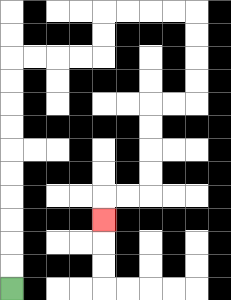{'start': '[0, 12]', 'end': '[4, 9]', 'path_directions': 'U,U,U,U,U,U,U,U,U,U,R,R,R,R,U,U,R,R,R,R,D,D,D,D,L,L,D,D,D,D,L,L,D', 'path_coordinates': '[[0, 12], [0, 11], [0, 10], [0, 9], [0, 8], [0, 7], [0, 6], [0, 5], [0, 4], [0, 3], [0, 2], [1, 2], [2, 2], [3, 2], [4, 2], [4, 1], [4, 0], [5, 0], [6, 0], [7, 0], [8, 0], [8, 1], [8, 2], [8, 3], [8, 4], [7, 4], [6, 4], [6, 5], [6, 6], [6, 7], [6, 8], [5, 8], [4, 8], [4, 9]]'}